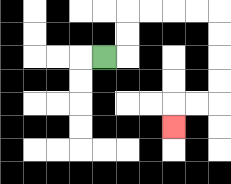{'start': '[4, 2]', 'end': '[7, 5]', 'path_directions': 'R,U,U,R,R,R,R,D,D,D,D,L,L,D', 'path_coordinates': '[[4, 2], [5, 2], [5, 1], [5, 0], [6, 0], [7, 0], [8, 0], [9, 0], [9, 1], [9, 2], [9, 3], [9, 4], [8, 4], [7, 4], [7, 5]]'}